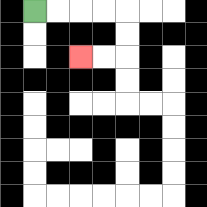{'start': '[1, 0]', 'end': '[3, 2]', 'path_directions': 'R,R,R,R,D,D,L,L', 'path_coordinates': '[[1, 0], [2, 0], [3, 0], [4, 0], [5, 0], [5, 1], [5, 2], [4, 2], [3, 2]]'}